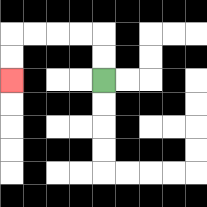{'start': '[4, 3]', 'end': '[0, 3]', 'path_directions': 'U,U,L,L,L,L,D,D', 'path_coordinates': '[[4, 3], [4, 2], [4, 1], [3, 1], [2, 1], [1, 1], [0, 1], [0, 2], [0, 3]]'}